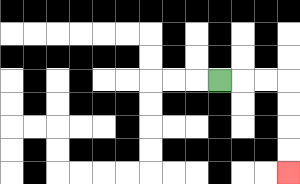{'start': '[9, 3]', 'end': '[12, 7]', 'path_directions': 'R,R,R,D,D,D,D', 'path_coordinates': '[[9, 3], [10, 3], [11, 3], [12, 3], [12, 4], [12, 5], [12, 6], [12, 7]]'}